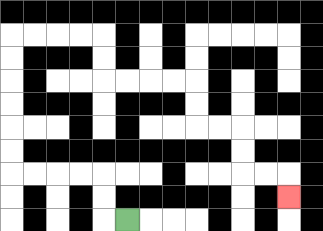{'start': '[5, 9]', 'end': '[12, 8]', 'path_directions': 'L,U,U,L,L,L,L,U,U,U,U,U,U,R,R,R,R,D,D,R,R,R,R,D,D,R,R,D,D,R,R,D', 'path_coordinates': '[[5, 9], [4, 9], [4, 8], [4, 7], [3, 7], [2, 7], [1, 7], [0, 7], [0, 6], [0, 5], [0, 4], [0, 3], [0, 2], [0, 1], [1, 1], [2, 1], [3, 1], [4, 1], [4, 2], [4, 3], [5, 3], [6, 3], [7, 3], [8, 3], [8, 4], [8, 5], [9, 5], [10, 5], [10, 6], [10, 7], [11, 7], [12, 7], [12, 8]]'}